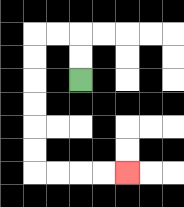{'start': '[3, 3]', 'end': '[5, 7]', 'path_directions': 'U,U,L,L,D,D,D,D,D,D,R,R,R,R', 'path_coordinates': '[[3, 3], [3, 2], [3, 1], [2, 1], [1, 1], [1, 2], [1, 3], [1, 4], [1, 5], [1, 6], [1, 7], [2, 7], [3, 7], [4, 7], [5, 7]]'}